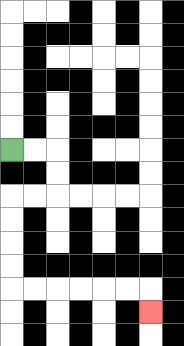{'start': '[0, 6]', 'end': '[6, 13]', 'path_directions': 'R,R,D,D,L,L,D,D,D,D,R,R,R,R,R,R,D', 'path_coordinates': '[[0, 6], [1, 6], [2, 6], [2, 7], [2, 8], [1, 8], [0, 8], [0, 9], [0, 10], [0, 11], [0, 12], [1, 12], [2, 12], [3, 12], [4, 12], [5, 12], [6, 12], [6, 13]]'}